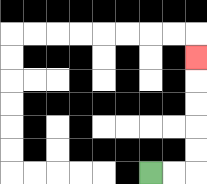{'start': '[6, 7]', 'end': '[8, 2]', 'path_directions': 'R,R,U,U,U,U,U', 'path_coordinates': '[[6, 7], [7, 7], [8, 7], [8, 6], [8, 5], [8, 4], [8, 3], [8, 2]]'}